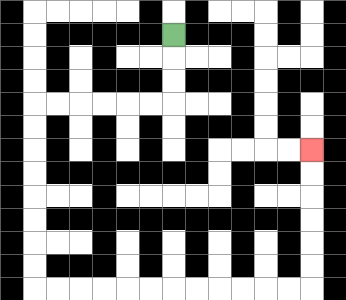{'start': '[7, 1]', 'end': '[13, 6]', 'path_directions': 'D,D,D,L,L,L,L,L,L,D,D,D,D,D,D,D,D,R,R,R,R,R,R,R,R,R,R,R,R,U,U,U,U,U,U', 'path_coordinates': '[[7, 1], [7, 2], [7, 3], [7, 4], [6, 4], [5, 4], [4, 4], [3, 4], [2, 4], [1, 4], [1, 5], [1, 6], [1, 7], [1, 8], [1, 9], [1, 10], [1, 11], [1, 12], [2, 12], [3, 12], [4, 12], [5, 12], [6, 12], [7, 12], [8, 12], [9, 12], [10, 12], [11, 12], [12, 12], [13, 12], [13, 11], [13, 10], [13, 9], [13, 8], [13, 7], [13, 6]]'}